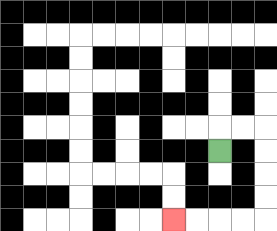{'start': '[9, 6]', 'end': '[7, 9]', 'path_directions': 'U,R,R,D,D,D,D,L,L,L,L', 'path_coordinates': '[[9, 6], [9, 5], [10, 5], [11, 5], [11, 6], [11, 7], [11, 8], [11, 9], [10, 9], [9, 9], [8, 9], [7, 9]]'}